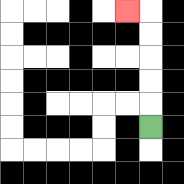{'start': '[6, 5]', 'end': '[5, 0]', 'path_directions': 'U,U,U,U,U,L', 'path_coordinates': '[[6, 5], [6, 4], [6, 3], [6, 2], [6, 1], [6, 0], [5, 0]]'}